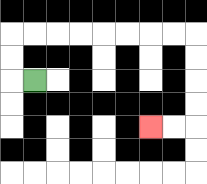{'start': '[1, 3]', 'end': '[6, 5]', 'path_directions': 'L,U,U,R,R,R,R,R,R,R,R,D,D,D,D,L,L', 'path_coordinates': '[[1, 3], [0, 3], [0, 2], [0, 1], [1, 1], [2, 1], [3, 1], [4, 1], [5, 1], [6, 1], [7, 1], [8, 1], [8, 2], [8, 3], [8, 4], [8, 5], [7, 5], [6, 5]]'}